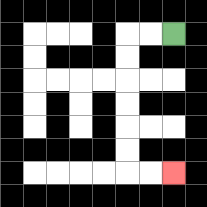{'start': '[7, 1]', 'end': '[7, 7]', 'path_directions': 'L,L,D,D,D,D,D,D,R,R', 'path_coordinates': '[[7, 1], [6, 1], [5, 1], [5, 2], [5, 3], [5, 4], [5, 5], [5, 6], [5, 7], [6, 7], [7, 7]]'}